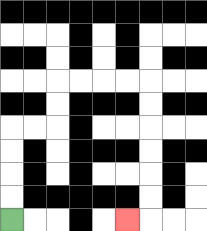{'start': '[0, 9]', 'end': '[5, 9]', 'path_directions': 'U,U,U,U,R,R,U,U,R,R,R,R,D,D,D,D,D,D,L', 'path_coordinates': '[[0, 9], [0, 8], [0, 7], [0, 6], [0, 5], [1, 5], [2, 5], [2, 4], [2, 3], [3, 3], [4, 3], [5, 3], [6, 3], [6, 4], [6, 5], [6, 6], [6, 7], [6, 8], [6, 9], [5, 9]]'}